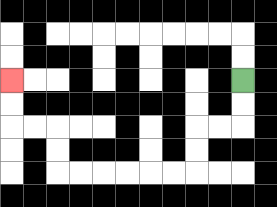{'start': '[10, 3]', 'end': '[0, 3]', 'path_directions': 'D,D,L,L,D,D,L,L,L,L,L,L,U,U,L,L,U,U', 'path_coordinates': '[[10, 3], [10, 4], [10, 5], [9, 5], [8, 5], [8, 6], [8, 7], [7, 7], [6, 7], [5, 7], [4, 7], [3, 7], [2, 7], [2, 6], [2, 5], [1, 5], [0, 5], [0, 4], [0, 3]]'}